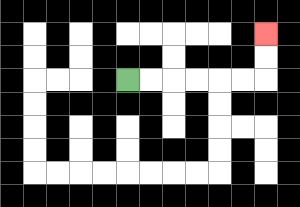{'start': '[5, 3]', 'end': '[11, 1]', 'path_directions': 'R,R,R,R,R,R,U,U', 'path_coordinates': '[[5, 3], [6, 3], [7, 3], [8, 3], [9, 3], [10, 3], [11, 3], [11, 2], [11, 1]]'}